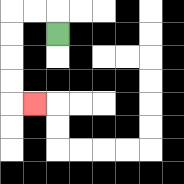{'start': '[2, 1]', 'end': '[1, 4]', 'path_directions': 'U,L,L,D,D,D,D,R', 'path_coordinates': '[[2, 1], [2, 0], [1, 0], [0, 0], [0, 1], [0, 2], [0, 3], [0, 4], [1, 4]]'}